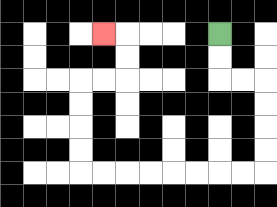{'start': '[9, 1]', 'end': '[4, 1]', 'path_directions': 'D,D,R,R,D,D,D,D,L,L,L,L,L,L,L,L,U,U,U,U,R,R,U,U,L', 'path_coordinates': '[[9, 1], [9, 2], [9, 3], [10, 3], [11, 3], [11, 4], [11, 5], [11, 6], [11, 7], [10, 7], [9, 7], [8, 7], [7, 7], [6, 7], [5, 7], [4, 7], [3, 7], [3, 6], [3, 5], [3, 4], [3, 3], [4, 3], [5, 3], [5, 2], [5, 1], [4, 1]]'}